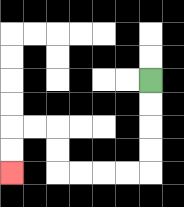{'start': '[6, 3]', 'end': '[0, 7]', 'path_directions': 'D,D,D,D,L,L,L,L,U,U,L,L,D,D', 'path_coordinates': '[[6, 3], [6, 4], [6, 5], [6, 6], [6, 7], [5, 7], [4, 7], [3, 7], [2, 7], [2, 6], [2, 5], [1, 5], [0, 5], [0, 6], [0, 7]]'}